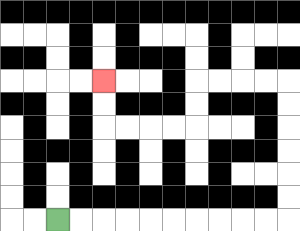{'start': '[2, 9]', 'end': '[4, 3]', 'path_directions': 'R,R,R,R,R,R,R,R,R,R,U,U,U,U,U,U,L,L,L,L,D,D,L,L,L,L,U,U', 'path_coordinates': '[[2, 9], [3, 9], [4, 9], [5, 9], [6, 9], [7, 9], [8, 9], [9, 9], [10, 9], [11, 9], [12, 9], [12, 8], [12, 7], [12, 6], [12, 5], [12, 4], [12, 3], [11, 3], [10, 3], [9, 3], [8, 3], [8, 4], [8, 5], [7, 5], [6, 5], [5, 5], [4, 5], [4, 4], [4, 3]]'}